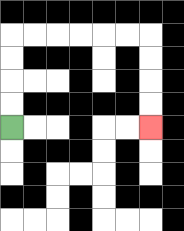{'start': '[0, 5]', 'end': '[6, 5]', 'path_directions': 'U,U,U,U,R,R,R,R,R,R,D,D,D,D', 'path_coordinates': '[[0, 5], [0, 4], [0, 3], [0, 2], [0, 1], [1, 1], [2, 1], [3, 1], [4, 1], [5, 1], [6, 1], [6, 2], [6, 3], [6, 4], [6, 5]]'}